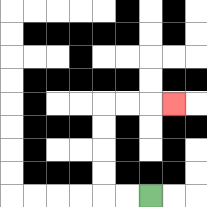{'start': '[6, 8]', 'end': '[7, 4]', 'path_directions': 'L,L,U,U,U,U,R,R,R', 'path_coordinates': '[[6, 8], [5, 8], [4, 8], [4, 7], [4, 6], [4, 5], [4, 4], [5, 4], [6, 4], [7, 4]]'}